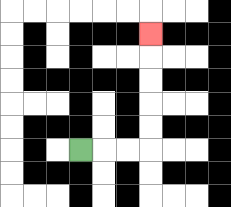{'start': '[3, 6]', 'end': '[6, 1]', 'path_directions': 'R,R,R,U,U,U,U,U', 'path_coordinates': '[[3, 6], [4, 6], [5, 6], [6, 6], [6, 5], [6, 4], [6, 3], [6, 2], [6, 1]]'}